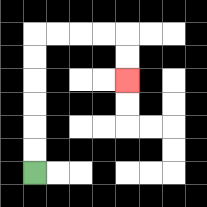{'start': '[1, 7]', 'end': '[5, 3]', 'path_directions': 'U,U,U,U,U,U,R,R,R,R,D,D', 'path_coordinates': '[[1, 7], [1, 6], [1, 5], [1, 4], [1, 3], [1, 2], [1, 1], [2, 1], [3, 1], [4, 1], [5, 1], [5, 2], [5, 3]]'}